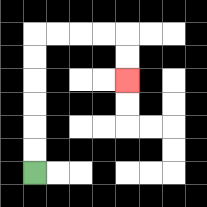{'start': '[1, 7]', 'end': '[5, 3]', 'path_directions': 'U,U,U,U,U,U,R,R,R,R,D,D', 'path_coordinates': '[[1, 7], [1, 6], [1, 5], [1, 4], [1, 3], [1, 2], [1, 1], [2, 1], [3, 1], [4, 1], [5, 1], [5, 2], [5, 3]]'}